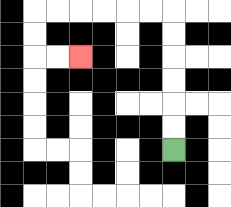{'start': '[7, 6]', 'end': '[3, 2]', 'path_directions': 'U,U,U,U,U,U,L,L,L,L,L,L,D,D,R,R', 'path_coordinates': '[[7, 6], [7, 5], [7, 4], [7, 3], [7, 2], [7, 1], [7, 0], [6, 0], [5, 0], [4, 0], [3, 0], [2, 0], [1, 0], [1, 1], [1, 2], [2, 2], [3, 2]]'}